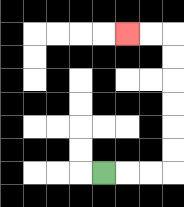{'start': '[4, 7]', 'end': '[5, 1]', 'path_directions': 'R,R,R,U,U,U,U,U,U,L,L', 'path_coordinates': '[[4, 7], [5, 7], [6, 7], [7, 7], [7, 6], [7, 5], [7, 4], [7, 3], [7, 2], [7, 1], [6, 1], [5, 1]]'}